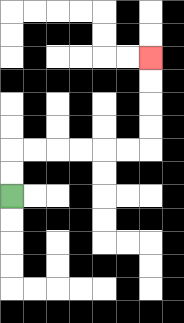{'start': '[0, 8]', 'end': '[6, 2]', 'path_directions': 'U,U,R,R,R,R,R,R,U,U,U,U', 'path_coordinates': '[[0, 8], [0, 7], [0, 6], [1, 6], [2, 6], [3, 6], [4, 6], [5, 6], [6, 6], [6, 5], [6, 4], [6, 3], [6, 2]]'}